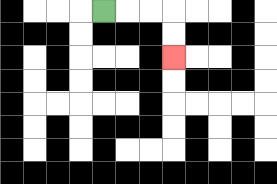{'start': '[4, 0]', 'end': '[7, 2]', 'path_directions': 'R,R,R,D,D', 'path_coordinates': '[[4, 0], [5, 0], [6, 0], [7, 0], [7, 1], [7, 2]]'}